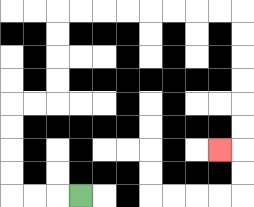{'start': '[3, 8]', 'end': '[9, 6]', 'path_directions': 'L,L,L,U,U,U,U,R,R,U,U,U,U,R,R,R,R,R,R,R,R,D,D,D,D,D,D,L', 'path_coordinates': '[[3, 8], [2, 8], [1, 8], [0, 8], [0, 7], [0, 6], [0, 5], [0, 4], [1, 4], [2, 4], [2, 3], [2, 2], [2, 1], [2, 0], [3, 0], [4, 0], [5, 0], [6, 0], [7, 0], [8, 0], [9, 0], [10, 0], [10, 1], [10, 2], [10, 3], [10, 4], [10, 5], [10, 6], [9, 6]]'}